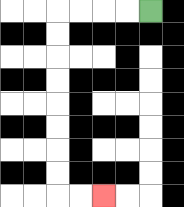{'start': '[6, 0]', 'end': '[4, 8]', 'path_directions': 'L,L,L,L,D,D,D,D,D,D,D,D,R,R', 'path_coordinates': '[[6, 0], [5, 0], [4, 0], [3, 0], [2, 0], [2, 1], [2, 2], [2, 3], [2, 4], [2, 5], [2, 6], [2, 7], [2, 8], [3, 8], [4, 8]]'}